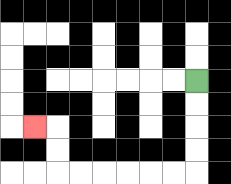{'start': '[8, 3]', 'end': '[1, 5]', 'path_directions': 'D,D,D,D,L,L,L,L,L,L,U,U,L', 'path_coordinates': '[[8, 3], [8, 4], [8, 5], [8, 6], [8, 7], [7, 7], [6, 7], [5, 7], [4, 7], [3, 7], [2, 7], [2, 6], [2, 5], [1, 5]]'}